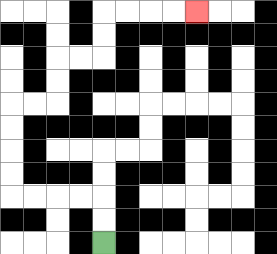{'start': '[4, 10]', 'end': '[8, 0]', 'path_directions': 'U,U,L,L,L,L,U,U,U,U,R,R,U,U,R,R,U,U,R,R,R,R', 'path_coordinates': '[[4, 10], [4, 9], [4, 8], [3, 8], [2, 8], [1, 8], [0, 8], [0, 7], [0, 6], [0, 5], [0, 4], [1, 4], [2, 4], [2, 3], [2, 2], [3, 2], [4, 2], [4, 1], [4, 0], [5, 0], [6, 0], [7, 0], [8, 0]]'}